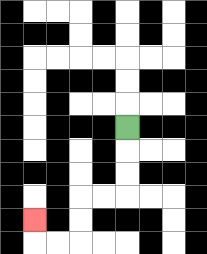{'start': '[5, 5]', 'end': '[1, 9]', 'path_directions': 'D,D,D,L,L,D,D,L,L,U', 'path_coordinates': '[[5, 5], [5, 6], [5, 7], [5, 8], [4, 8], [3, 8], [3, 9], [3, 10], [2, 10], [1, 10], [1, 9]]'}